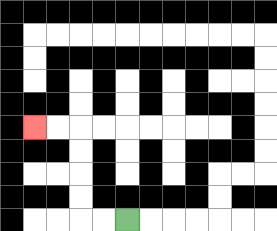{'start': '[5, 9]', 'end': '[1, 5]', 'path_directions': 'L,L,U,U,U,U,L,L', 'path_coordinates': '[[5, 9], [4, 9], [3, 9], [3, 8], [3, 7], [3, 6], [3, 5], [2, 5], [1, 5]]'}